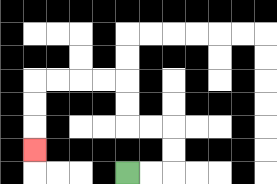{'start': '[5, 7]', 'end': '[1, 6]', 'path_directions': 'R,R,U,U,L,L,U,U,L,L,L,L,D,D,D', 'path_coordinates': '[[5, 7], [6, 7], [7, 7], [7, 6], [7, 5], [6, 5], [5, 5], [5, 4], [5, 3], [4, 3], [3, 3], [2, 3], [1, 3], [1, 4], [1, 5], [1, 6]]'}